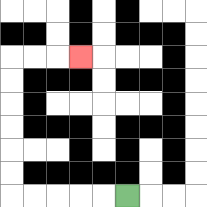{'start': '[5, 8]', 'end': '[3, 2]', 'path_directions': 'L,L,L,L,L,U,U,U,U,U,U,R,R,R', 'path_coordinates': '[[5, 8], [4, 8], [3, 8], [2, 8], [1, 8], [0, 8], [0, 7], [0, 6], [0, 5], [0, 4], [0, 3], [0, 2], [1, 2], [2, 2], [3, 2]]'}